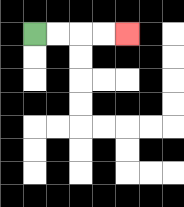{'start': '[1, 1]', 'end': '[5, 1]', 'path_directions': 'R,R,R,R', 'path_coordinates': '[[1, 1], [2, 1], [3, 1], [4, 1], [5, 1]]'}